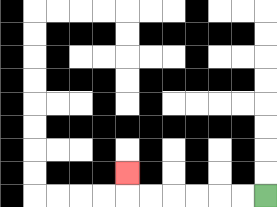{'start': '[11, 8]', 'end': '[5, 7]', 'path_directions': 'L,L,L,L,L,L,U', 'path_coordinates': '[[11, 8], [10, 8], [9, 8], [8, 8], [7, 8], [6, 8], [5, 8], [5, 7]]'}